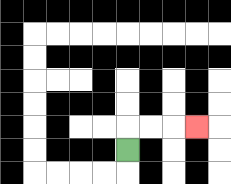{'start': '[5, 6]', 'end': '[8, 5]', 'path_directions': 'U,R,R,R', 'path_coordinates': '[[5, 6], [5, 5], [6, 5], [7, 5], [8, 5]]'}